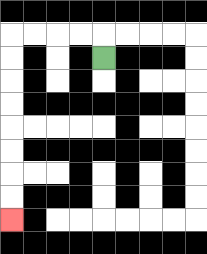{'start': '[4, 2]', 'end': '[0, 9]', 'path_directions': 'U,L,L,L,L,D,D,D,D,D,D,D,D', 'path_coordinates': '[[4, 2], [4, 1], [3, 1], [2, 1], [1, 1], [0, 1], [0, 2], [0, 3], [0, 4], [0, 5], [0, 6], [0, 7], [0, 8], [0, 9]]'}